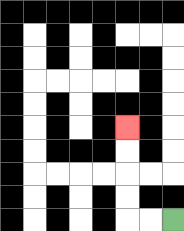{'start': '[7, 9]', 'end': '[5, 5]', 'path_directions': 'L,L,U,U,U,U', 'path_coordinates': '[[7, 9], [6, 9], [5, 9], [5, 8], [5, 7], [5, 6], [5, 5]]'}